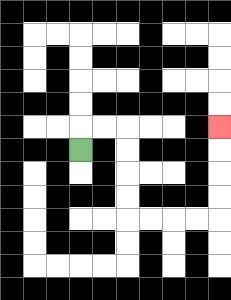{'start': '[3, 6]', 'end': '[9, 5]', 'path_directions': 'U,R,R,D,D,D,D,R,R,R,R,U,U,U,U', 'path_coordinates': '[[3, 6], [3, 5], [4, 5], [5, 5], [5, 6], [5, 7], [5, 8], [5, 9], [6, 9], [7, 9], [8, 9], [9, 9], [9, 8], [9, 7], [9, 6], [9, 5]]'}